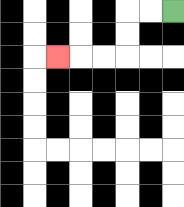{'start': '[7, 0]', 'end': '[2, 2]', 'path_directions': 'L,L,D,D,L,L,L', 'path_coordinates': '[[7, 0], [6, 0], [5, 0], [5, 1], [5, 2], [4, 2], [3, 2], [2, 2]]'}